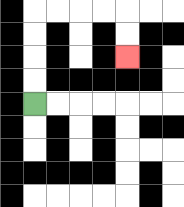{'start': '[1, 4]', 'end': '[5, 2]', 'path_directions': 'U,U,U,U,R,R,R,R,D,D', 'path_coordinates': '[[1, 4], [1, 3], [1, 2], [1, 1], [1, 0], [2, 0], [3, 0], [4, 0], [5, 0], [5, 1], [5, 2]]'}